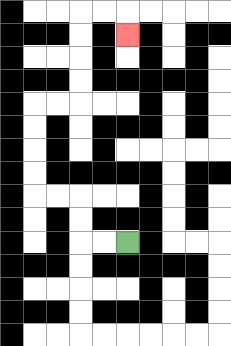{'start': '[5, 10]', 'end': '[5, 1]', 'path_directions': 'L,L,U,U,L,L,U,U,U,U,R,R,U,U,U,U,R,R,D', 'path_coordinates': '[[5, 10], [4, 10], [3, 10], [3, 9], [3, 8], [2, 8], [1, 8], [1, 7], [1, 6], [1, 5], [1, 4], [2, 4], [3, 4], [3, 3], [3, 2], [3, 1], [3, 0], [4, 0], [5, 0], [5, 1]]'}